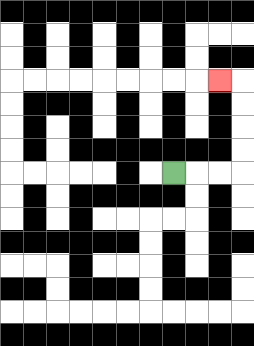{'start': '[7, 7]', 'end': '[9, 3]', 'path_directions': 'R,R,R,U,U,U,U,L', 'path_coordinates': '[[7, 7], [8, 7], [9, 7], [10, 7], [10, 6], [10, 5], [10, 4], [10, 3], [9, 3]]'}